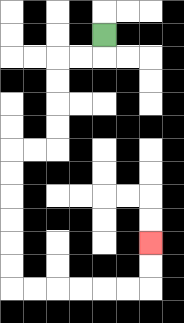{'start': '[4, 1]', 'end': '[6, 10]', 'path_directions': 'D,L,L,D,D,D,D,L,L,D,D,D,D,D,D,R,R,R,R,R,R,U,U', 'path_coordinates': '[[4, 1], [4, 2], [3, 2], [2, 2], [2, 3], [2, 4], [2, 5], [2, 6], [1, 6], [0, 6], [0, 7], [0, 8], [0, 9], [0, 10], [0, 11], [0, 12], [1, 12], [2, 12], [3, 12], [4, 12], [5, 12], [6, 12], [6, 11], [6, 10]]'}